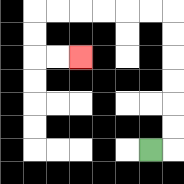{'start': '[6, 6]', 'end': '[3, 2]', 'path_directions': 'R,U,U,U,U,U,U,L,L,L,L,L,L,D,D,R,R', 'path_coordinates': '[[6, 6], [7, 6], [7, 5], [7, 4], [7, 3], [7, 2], [7, 1], [7, 0], [6, 0], [5, 0], [4, 0], [3, 0], [2, 0], [1, 0], [1, 1], [1, 2], [2, 2], [3, 2]]'}